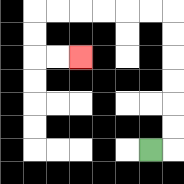{'start': '[6, 6]', 'end': '[3, 2]', 'path_directions': 'R,U,U,U,U,U,U,L,L,L,L,L,L,D,D,R,R', 'path_coordinates': '[[6, 6], [7, 6], [7, 5], [7, 4], [7, 3], [7, 2], [7, 1], [7, 0], [6, 0], [5, 0], [4, 0], [3, 0], [2, 0], [1, 0], [1, 1], [1, 2], [2, 2], [3, 2]]'}